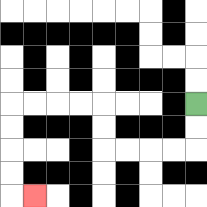{'start': '[8, 4]', 'end': '[1, 8]', 'path_directions': 'D,D,L,L,L,L,U,U,L,L,L,L,D,D,D,D,R', 'path_coordinates': '[[8, 4], [8, 5], [8, 6], [7, 6], [6, 6], [5, 6], [4, 6], [4, 5], [4, 4], [3, 4], [2, 4], [1, 4], [0, 4], [0, 5], [0, 6], [0, 7], [0, 8], [1, 8]]'}